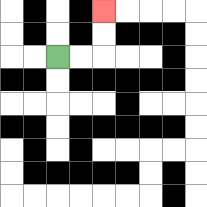{'start': '[2, 2]', 'end': '[4, 0]', 'path_directions': 'R,R,U,U', 'path_coordinates': '[[2, 2], [3, 2], [4, 2], [4, 1], [4, 0]]'}